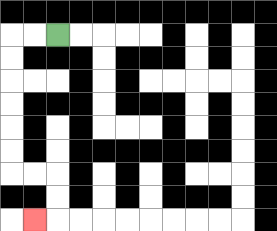{'start': '[2, 1]', 'end': '[1, 9]', 'path_directions': 'L,L,D,D,D,D,D,D,R,R,D,D,L', 'path_coordinates': '[[2, 1], [1, 1], [0, 1], [0, 2], [0, 3], [0, 4], [0, 5], [0, 6], [0, 7], [1, 7], [2, 7], [2, 8], [2, 9], [1, 9]]'}